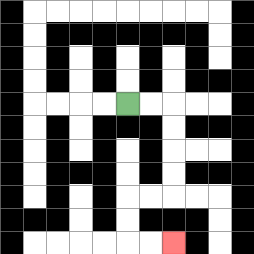{'start': '[5, 4]', 'end': '[7, 10]', 'path_directions': 'R,R,D,D,D,D,L,L,D,D,R,R', 'path_coordinates': '[[5, 4], [6, 4], [7, 4], [7, 5], [7, 6], [7, 7], [7, 8], [6, 8], [5, 8], [5, 9], [5, 10], [6, 10], [7, 10]]'}